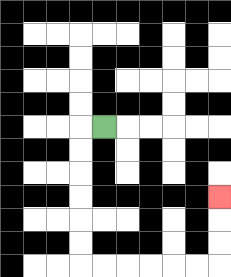{'start': '[4, 5]', 'end': '[9, 8]', 'path_directions': 'L,D,D,D,D,D,D,R,R,R,R,R,R,U,U,U', 'path_coordinates': '[[4, 5], [3, 5], [3, 6], [3, 7], [3, 8], [3, 9], [3, 10], [3, 11], [4, 11], [5, 11], [6, 11], [7, 11], [8, 11], [9, 11], [9, 10], [9, 9], [9, 8]]'}